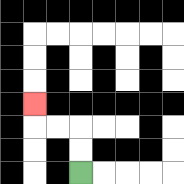{'start': '[3, 7]', 'end': '[1, 4]', 'path_directions': 'U,U,L,L,U', 'path_coordinates': '[[3, 7], [3, 6], [3, 5], [2, 5], [1, 5], [1, 4]]'}